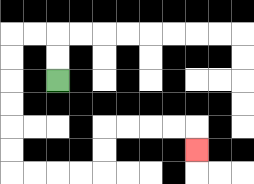{'start': '[2, 3]', 'end': '[8, 6]', 'path_directions': 'U,U,L,L,D,D,D,D,D,D,R,R,R,R,U,U,R,R,R,R,D', 'path_coordinates': '[[2, 3], [2, 2], [2, 1], [1, 1], [0, 1], [0, 2], [0, 3], [0, 4], [0, 5], [0, 6], [0, 7], [1, 7], [2, 7], [3, 7], [4, 7], [4, 6], [4, 5], [5, 5], [6, 5], [7, 5], [8, 5], [8, 6]]'}